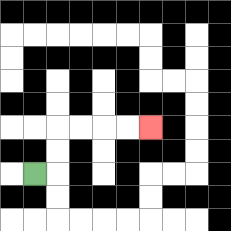{'start': '[1, 7]', 'end': '[6, 5]', 'path_directions': 'R,U,U,R,R,R,R', 'path_coordinates': '[[1, 7], [2, 7], [2, 6], [2, 5], [3, 5], [4, 5], [5, 5], [6, 5]]'}